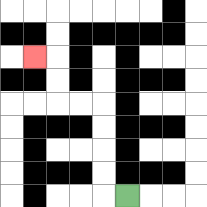{'start': '[5, 8]', 'end': '[1, 2]', 'path_directions': 'L,U,U,U,U,L,L,U,U,L', 'path_coordinates': '[[5, 8], [4, 8], [4, 7], [4, 6], [4, 5], [4, 4], [3, 4], [2, 4], [2, 3], [2, 2], [1, 2]]'}